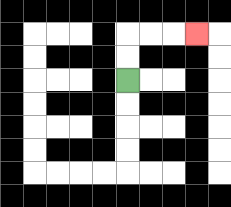{'start': '[5, 3]', 'end': '[8, 1]', 'path_directions': 'U,U,R,R,R', 'path_coordinates': '[[5, 3], [5, 2], [5, 1], [6, 1], [7, 1], [8, 1]]'}